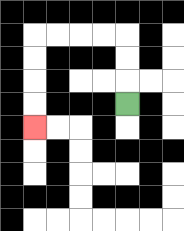{'start': '[5, 4]', 'end': '[1, 5]', 'path_directions': 'U,U,U,L,L,L,L,D,D,D,D', 'path_coordinates': '[[5, 4], [5, 3], [5, 2], [5, 1], [4, 1], [3, 1], [2, 1], [1, 1], [1, 2], [1, 3], [1, 4], [1, 5]]'}